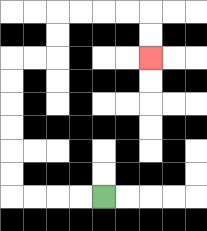{'start': '[4, 8]', 'end': '[6, 2]', 'path_directions': 'L,L,L,L,U,U,U,U,U,U,R,R,U,U,R,R,R,R,D,D', 'path_coordinates': '[[4, 8], [3, 8], [2, 8], [1, 8], [0, 8], [0, 7], [0, 6], [0, 5], [0, 4], [0, 3], [0, 2], [1, 2], [2, 2], [2, 1], [2, 0], [3, 0], [4, 0], [5, 0], [6, 0], [6, 1], [6, 2]]'}